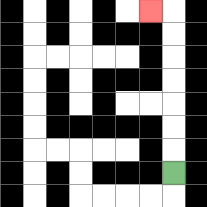{'start': '[7, 7]', 'end': '[6, 0]', 'path_directions': 'U,U,U,U,U,U,U,L', 'path_coordinates': '[[7, 7], [7, 6], [7, 5], [7, 4], [7, 3], [7, 2], [7, 1], [7, 0], [6, 0]]'}